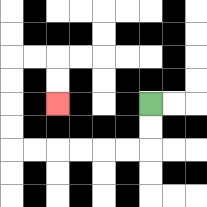{'start': '[6, 4]', 'end': '[2, 4]', 'path_directions': 'D,D,L,L,L,L,L,L,U,U,U,U,R,R,D,D', 'path_coordinates': '[[6, 4], [6, 5], [6, 6], [5, 6], [4, 6], [3, 6], [2, 6], [1, 6], [0, 6], [0, 5], [0, 4], [0, 3], [0, 2], [1, 2], [2, 2], [2, 3], [2, 4]]'}